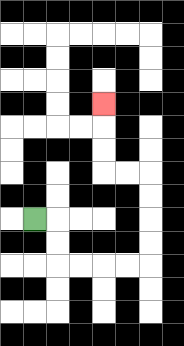{'start': '[1, 9]', 'end': '[4, 4]', 'path_directions': 'R,D,D,R,R,R,R,U,U,U,U,L,L,U,U,U', 'path_coordinates': '[[1, 9], [2, 9], [2, 10], [2, 11], [3, 11], [4, 11], [5, 11], [6, 11], [6, 10], [6, 9], [6, 8], [6, 7], [5, 7], [4, 7], [4, 6], [4, 5], [4, 4]]'}